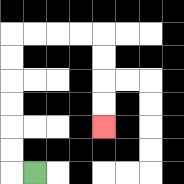{'start': '[1, 7]', 'end': '[4, 5]', 'path_directions': 'L,U,U,U,U,U,U,R,R,R,R,D,D,D,D', 'path_coordinates': '[[1, 7], [0, 7], [0, 6], [0, 5], [0, 4], [0, 3], [0, 2], [0, 1], [1, 1], [2, 1], [3, 1], [4, 1], [4, 2], [4, 3], [4, 4], [4, 5]]'}